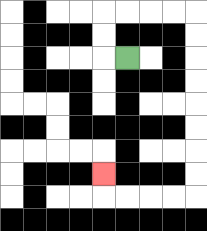{'start': '[5, 2]', 'end': '[4, 7]', 'path_directions': 'L,U,U,R,R,R,R,D,D,D,D,D,D,D,D,L,L,L,L,U', 'path_coordinates': '[[5, 2], [4, 2], [4, 1], [4, 0], [5, 0], [6, 0], [7, 0], [8, 0], [8, 1], [8, 2], [8, 3], [8, 4], [8, 5], [8, 6], [8, 7], [8, 8], [7, 8], [6, 8], [5, 8], [4, 8], [4, 7]]'}